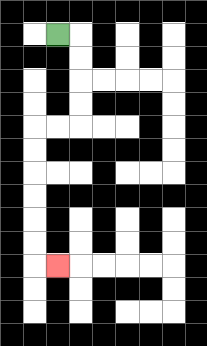{'start': '[2, 1]', 'end': '[2, 11]', 'path_directions': 'R,D,D,D,D,L,L,D,D,D,D,D,D,R', 'path_coordinates': '[[2, 1], [3, 1], [3, 2], [3, 3], [3, 4], [3, 5], [2, 5], [1, 5], [1, 6], [1, 7], [1, 8], [1, 9], [1, 10], [1, 11], [2, 11]]'}